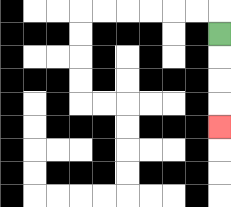{'start': '[9, 1]', 'end': '[9, 5]', 'path_directions': 'D,D,D,D', 'path_coordinates': '[[9, 1], [9, 2], [9, 3], [9, 4], [9, 5]]'}